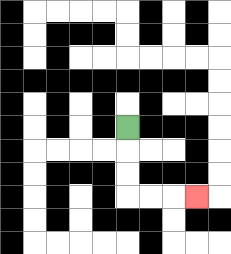{'start': '[5, 5]', 'end': '[8, 8]', 'path_directions': 'D,D,D,R,R,R', 'path_coordinates': '[[5, 5], [5, 6], [5, 7], [5, 8], [6, 8], [7, 8], [8, 8]]'}